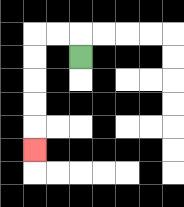{'start': '[3, 2]', 'end': '[1, 6]', 'path_directions': 'U,L,L,D,D,D,D,D', 'path_coordinates': '[[3, 2], [3, 1], [2, 1], [1, 1], [1, 2], [1, 3], [1, 4], [1, 5], [1, 6]]'}